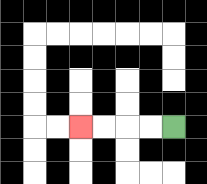{'start': '[7, 5]', 'end': '[3, 5]', 'path_directions': 'L,L,L,L', 'path_coordinates': '[[7, 5], [6, 5], [5, 5], [4, 5], [3, 5]]'}